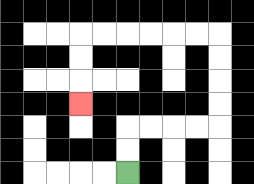{'start': '[5, 7]', 'end': '[3, 4]', 'path_directions': 'U,U,R,R,R,R,U,U,U,U,L,L,L,L,L,L,D,D,D', 'path_coordinates': '[[5, 7], [5, 6], [5, 5], [6, 5], [7, 5], [8, 5], [9, 5], [9, 4], [9, 3], [9, 2], [9, 1], [8, 1], [7, 1], [6, 1], [5, 1], [4, 1], [3, 1], [3, 2], [3, 3], [3, 4]]'}